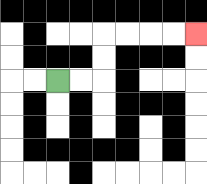{'start': '[2, 3]', 'end': '[8, 1]', 'path_directions': 'R,R,U,U,R,R,R,R', 'path_coordinates': '[[2, 3], [3, 3], [4, 3], [4, 2], [4, 1], [5, 1], [6, 1], [7, 1], [8, 1]]'}